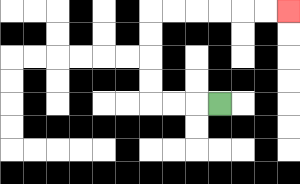{'start': '[9, 4]', 'end': '[12, 0]', 'path_directions': 'L,L,L,U,U,U,U,R,R,R,R,R,R', 'path_coordinates': '[[9, 4], [8, 4], [7, 4], [6, 4], [6, 3], [6, 2], [6, 1], [6, 0], [7, 0], [8, 0], [9, 0], [10, 0], [11, 0], [12, 0]]'}